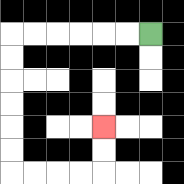{'start': '[6, 1]', 'end': '[4, 5]', 'path_directions': 'L,L,L,L,L,L,D,D,D,D,D,D,R,R,R,R,U,U', 'path_coordinates': '[[6, 1], [5, 1], [4, 1], [3, 1], [2, 1], [1, 1], [0, 1], [0, 2], [0, 3], [0, 4], [0, 5], [0, 6], [0, 7], [1, 7], [2, 7], [3, 7], [4, 7], [4, 6], [4, 5]]'}